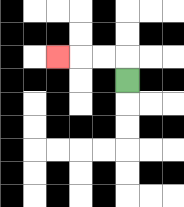{'start': '[5, 3]', 'end': '[2, 2]', 'path_directions': 'U,L,L,L', 'path_coordinates': '[[5, 3], [5, 2], [4, 2], [3, 2], [2, 2]]'}